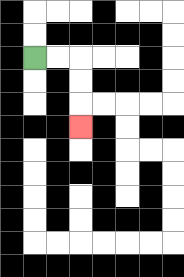{'start': '[1, 2]', 'end': '[3, 5]', 'path_directions': 'R,R,D,D,D', 'path_coordinates': '[[1, 2], [2, 2], [3, 2], [3, 3], [3, 4], [3, 5]]'}